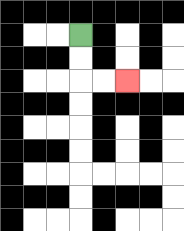{'start': '[3, 1]', 'end': '[5, 3]', 'path_directions': 'D,D,R,R', 'path_coordinates': '[[3, 1], [3, 2], [3, 3], [4, 3], [5, 3]]'}